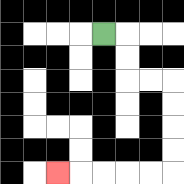{'start': '[4, 1]', 'end': '[2, 7]', 'path_directions': 'R,D,D,R,R,D,D,D,D,L,L,L,L,L', 'path_coordinates': '[[4, 1], [5, 1], [5, 2], [5, 3], [6, 3], [7, 3], [7, 4], [7, 5], [7, 6], [7, 7], [6, 7], [5, 7], [4, 7], [3, 7], [2, 7]]'}